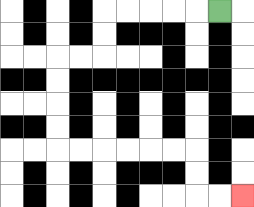{'start': '[9, 0]', 'end': '[10, 8]', 'path_directions': 'L,L,L,L,L,D,D,L,L,D,D,D,D,R,R,R,R,R,R,D,D,R,R', 'path_coordinates': '[[9, 0], [8, 0], [7, 0], [6, 0], [5, 0], [4, 0], [4, 1], [4, 2], [3, 2], [2, 2], [2, 3], [2, 4], [2, 5], [2, 6], [3, 6], [4, 6], [5, 6], [6, 6], [7, 6], [8, 6], [8, 7], [8, 8], [9, 8], [10, 8]]'}